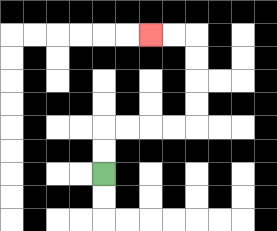{'start': '[4, 7]', 'end': '[6, 1]', 'path_directions': 'U,U,R,R,R,R,U,U,U,U,L,L', 'path_coordinates': '[[4, 7], [4, 6], [4, 5], [5, 5], [6, 5], [7, 5], [8, 5], [8, 4], [8, 3], [8, 2], [8, 1], [7, 1], [6, 1]]'}